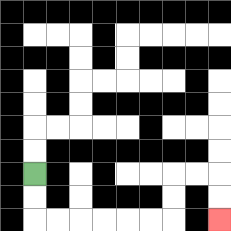{'start': '[1, 7]', 'end': '[9, 9]', 'path_directions': 'D,D,R,R,R,R,R,R,U,U,R,R,D,D', 'path_coordinates': '[[1, 7], [1, 8], [1, 9], [2, 9], [3, 9], [4, 9], [5, 9], [6, 9], [7, 9], [7, 8], [7, 7], [8, 7], [9, 7], [9, 8], [9, 9]]'}